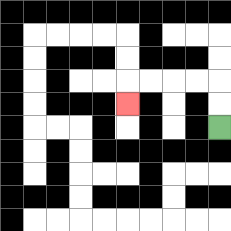{'start': '[9, 5]', 'end': '[5, 4]', 'path_directions': 'U,U,L,L,L,L,D', 'path_coordinates': '[[9, 5], [9, 4], [9, 3], [8, 3], [7, 3], [6, 3], [5, 3], [5, 4]]'}